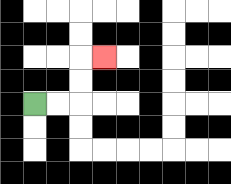{'start': '[1, 4]', 'end': '[4, 2]', 'path_directions': 'R,R,U,U,R', 'path_coordinates': '[[1, 4], [2, 4], [3, 4], [3, 3], [3, 2], [4, 2]]'}